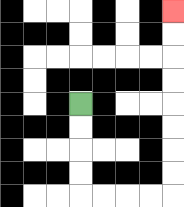{'start': '[3, 4]', 'end': '[7, 0]', 'path_directions': 'D,D,D,D,R,R,R,R,U,U,U,U,U,U,U,U', 'path_coordinates': '[[3, 4], [3, 5], [3, 6], [3, 7], [3, 8], [4, 8], [5, 8], [6, 8], [7, 8], [7, 7], [7, 6], [7, 5], [7, 4], [7, 3], [7, 2], [7, 1], [7, 0]]'}